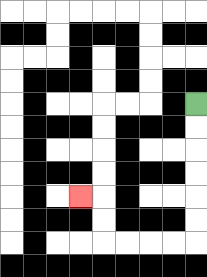{'start': '[8, 4]', 'end': '[3, 8]', 'path_directions': 'D,D,D,D,D,D,L,L,L,L,U,U,L', 'path_coordinates': '[[8, 4], [8, 5], [8, 6], [8, 7], [8, 8], [8, 9], [8, 10], [7, 10], [6, 10], [5, 10], [4, 10], [4, 9], [4, 8], [3, 8]]'}